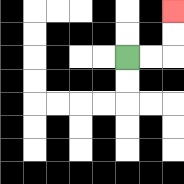{'start': '[5, 2]', 'end': '[7, 0]', 'path_directions': 'R,R,U,U', 'path_coordinates': '[[5, 2], [6, 2], [7, 2], [7, 1], [7, 0]]'}